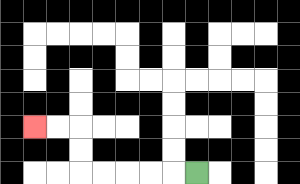{'start': '[8, 7]', 'end': '[1, 5]', 'path_directions': 'L,L,L,L,L,U,U,L,L', 'path_coordinates': '[[8, 7], [7, 7], [6, 7], [5, 7], [4, 7], [3, 7], [3, 6], [3, 5], [2, 5], [1, 5]]'}